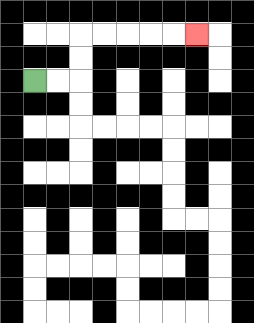{'start': '[1, 3]', 'end': '[8, 1]', 'path_directions': 'R,R,U,U,R,R,R,R,R', 'path_coordinates': '[[1, 3], [2, 3], [3, 3], [3, 2], [3, 1], [4, 1], [5, 1], [6, 1], [7, 1], [8, 1]]'}